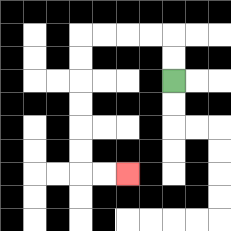{'start': '[7, 3]', 'end': '[5, 7]', 'path_directions': 'U,U,L,L,L,L,D,D,D,D,D,D,R,R', 'path_coordinates': '[[7, 3], [7, 2], [7, 1], [6, 1], [5, 1], [4, 1], [3, 1], [3, 2], [3, 3], [3, 4], [3, 5], [3, 6], [3, 7], [4, 7], [5, 7]]'}